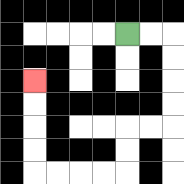{'start': '[5, 1]', 'end': '[1, 3]', 'path_directions': 'R,R,D,D,D,D,L,L,D,D,L,L,L,L,U,U,U,U', 'path_coordinates': '[[5, 1], [6, 1], [7, 1], [7, 2], [7, 3], [7, 4], [7, 5], [6, 5], [5, 5], [5, 6], [5, 7], [4, 7], [3, 7], [2, 7], [1, 7], [1, 6], [1, 5], [1, 4], [1, 3]]'}